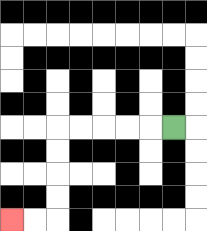{'start': '[7, 5]', 'end': '[0, 9]', 'path_directions': 'L,L,L,L,L,D,D,D,D,L,L', 'path_coordinates': '[[7, 5], [6, 5], [5, 5], [4, 5], [3, 5], [2, 5], [2, 6], [2, 7], [2, 8], [2, 9], [1, 9], [0, 9]]'}